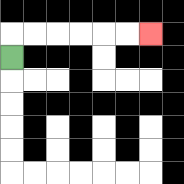{'start': '[0, 2]', 'end': '[6, 1]', 'path_directions': 'U,R,R,R,R,R,R', 'path_coordinates': '[[0, 2], [0, 1], [1, 1], [2, 1], [3, 1], [4, 1], [5, 1], [6, 1]]'}